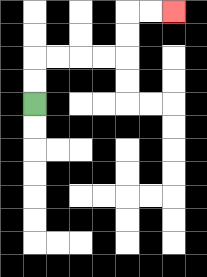{'start': '[1, 4]', 'end': '[7, 0]', 'path_directions': 'U,U,R,R,R,R,U,U,R,R', 'path_coordinates': '[[1, 4], [1, 3], [1, 2], [2, 2], [3, 2], [4, 2], [5, 2], [5, 1], [5, 0], [6, 0], [7, 0]]'}